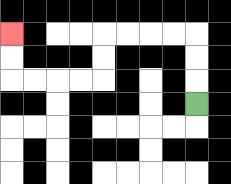{'start': '[8, 4]', 'end': '[0, 1]', 'path_directions': 'U,U,U,L,L,L,L,D,D,L,L,L,L,U,U', 'path_coordinates': '[[8, 4], [8, 3], [8, 2], [8, 1], [7, 1], [6, 1], [5, 1], [4, 1], [4, 2], [4, 3], [3, 3], [2, 3], [1, 3], [0, 3], [0, 2], [0, 1]]'}